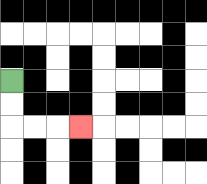{'start': '[0, 3]', 'end': '[3, 5]', 'path_directions': 'D,D,R,R,R', 'path_coordinates': '[[0, 3], [0, 4], [0, 5], [1, 5], [2, 5], [3, 5]]'}